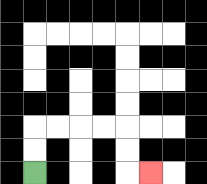{'start': '[1, 7]', 'end': '[6, 7]', 'path_directions': 'U,U,R,R,R,R,D,D,R', 'path_coordinates': '[[1, 7], [1, 6], [1, 5], [2, 5], [3, 5], [4, 5], [5, 5], [5, 6], [5, 7], [6, 7]]'}